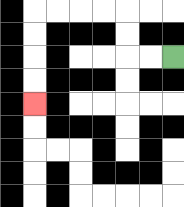{'start': '[7, 2]', 'end': '[1, 4]', 'path_directions': 'L,L,U,U,L,L,L,L,D,D,D,D', 'path_coordinates': '[[7, 2], [6, 2], [5, 2], [5, 1], [5, 0], [4, 0], [3, 0], [2, 0], [1, 0], [1, 1], [1, 2], [1, 3], [1, 4]]'}